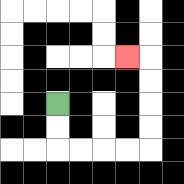{'start': '[2, 4]', 'end': '[5, 2]', 'path_directions': 'D,D,R,R,R,R,U,U,U,U,L', 'path_coordinates': '[[2, 4], [2, 5], [2, 6], [3, 6], [4, 6], [5, 6], [6, 6], [6, 5], [6, 4], [6, 3], [6, 2], [5, 2]]'}